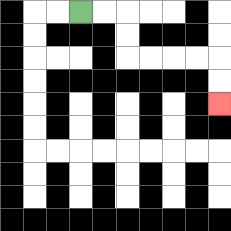{'start': '[3, 0]', 'end': '[9, 4]', 'path_directions': 'R,R,D,D,R,R,R,R,D,D', 'path_coordinates': '[[3, 0], [4, 0], [5, 0], [5, 1], [5, 2], [6, 2], [7, 2], [8, 2], [9, 2], [9, 3], [9, 4]]'}